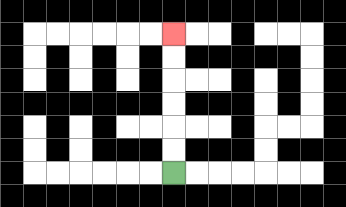{'start': '[7, 7]', 'end': '[7, 1]', 'path_directions': 'U,U,U,U,U,U', 'path_coordinates': '[[7, 7], [7, 6], [7, 5], [7, 4], [7, 3], [7, 2], [7, 1]]'}